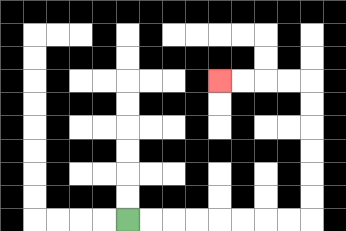{'start': '[5, 9]', 'end': '[9, 3]', 'path_directions': 'R,R,R,R,R,R,R,R,U,U,U,U,U,U,L,L,L,L', 'path_coordinates': '[[5, 9], [6, 9], [7, 9], [8, 9], [9, 9], [10, 9], [11, 9], [12, 9], [13, 9], [13, 8], [13, 7], [13, 6], [13, 5], [13, 4], [13, 3], [12, 3], [11, 3], [10, 3], [9, 3]]'}